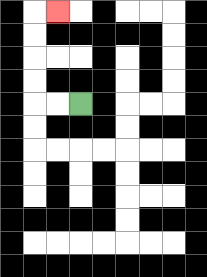{'start': '[3, 4]', 'end': '[2, 0]', 'path_directions': 'L,L,U,U,U,U,R', 'path_coordinates': '[[3, 4], [2, 4], [1, 4], [1, 3], [1, 2], [1, 1], [1, 0], [2, 0]]'}